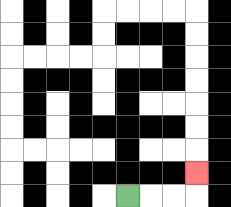{'start': '[5, 8]', 'end': '[8, 7]', 'path_directions': 'R,R,R,U', 'path_coordinates': '[[5, 8], [6, 8], [7, 8], [8, 8], [8, 7]]'}